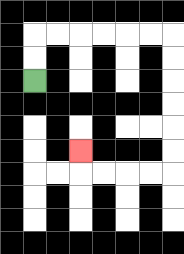{'start': '[1, 3]', 'end': '[3, 6]', 'path_directions': 'U,U,R,R,R,R,R,R,D,D,D,D,D,D,L,L,L,L,U', 'path_coordinates': '[[1, 3], [1, 2], [1, 1], [2, 1], [3, 1], [4, 1], [5, 1], [6, 1], [7, 1], [7, 2], [7, 3], [7, 4], [7, 5], [7, 6], [7, 7], [6, 7], [5, 7], [4, 7], [3, 7], [3, 6]]'}